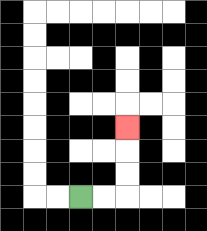{'start': '[3, 8]', 'end': '[5, 5]', 'path_directions': 'R,R,U,U,U', 'path_coordinates': '[[3, 8], [4, 8], [5, 8], [5, 7], [5, 6], [5, 5]]'}